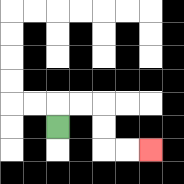{'start': '[2, 5]', 'end': '[6, 6]', 'path_directions': 'U,R,R,D,D,R,R', 'path_coordinates': '[[2, 5], [2, 4], [3, 4], [4, 4], [4, 5], [4, 6], [5, 6], [6, 6]]'}